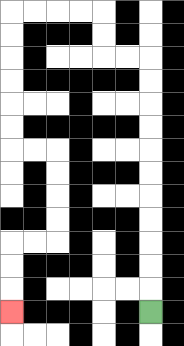{'start': '[6, 13]', 'end': '[0, 13]', 'path_directions': 'U,U,U,U,U,U,U,U,U,U,U,L,L,U,U,L,L,L,L,D,D,D,D,D,D,R,R,D,D,D,D,L,L,D,D,D', 'path_coordinates': '[[6, 13], [6, 12], [6, 11], [6, 10], [6, 9], [6, 8], [6, 7], [6, 6], [6, 5], [6, 4], [6, 3], [6, 2], [5, 2], [4, 2], [4, 1], [4, 0], [3, 0], [2, 0], [1, 0], [0, 0], [0, 1], [0, 2], [0, 3], [0, 4], [0, 5], [0, 6], [1, 6], [2, 6], [2, 7], [2, 8], [2, 9], [2, 10], [1, 10], [0, 10], [0, 11], [0, 12], [0, 13]]'}